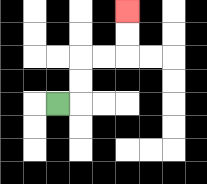{'start': '[2, 4]', 'end': '[5, 0]', 'path_directions': 'R,U,U,R,R,U,U', 'path_coordinates': '[[2, 4], [3, 4], [3, 3], [3, 2], [4, 2], [5, 2], [5, 1], [5, 0]]'}